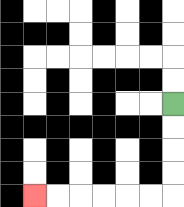{'start': '[7, 4]', 'end': '[1, 8]', 'path_directions': 'D,D,D,D,L,L,L,L,L,L', 'path_coordinates': '[[7, 4], [7, 5], [7, 6], [7, 7], [7, 8], [6, 8], [5, 8], [4, 8], [3, 8], [2, 8], [1, 8]]'}